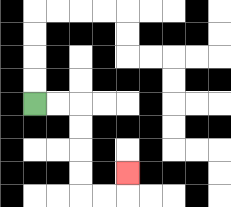{'start': '[1, 4]', 'end': '[5, 7]', 'path_directions': 'R,R,D,D,D,D,R,R,U', 'path_coordinates': '[[1, 4], [2, 4], [3, 4], [3, 5], [3, 6], [3, 7], [3, 8], [4, 8], [5, 8], [5, 7]]'}